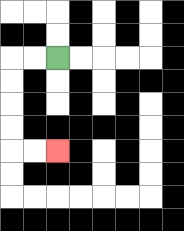{'start': '[2, 2]', 'end': '[2, 6]', 'path_directions': 'L,L,D,D,D,D,R,R', 'path_coordinates': '[[2, 2], [1, 2], [0, 2], [0, 3], [0, 4], [0, 5], [0, 6], [1, 6], [2, 6]]'}